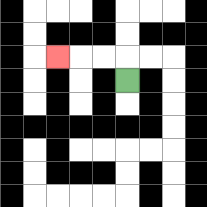{'start': '[5, 3]', 'end': '[2, 2]', 'path_directions': 'U,L,L,L', 'path_coordinates': '[[5, 3], [5, 2], [4, 2], [3, 2], [2, 2]]'}